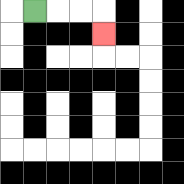{'start': '[1, 0]', 'end': '[4, 1]', 'path_directions': 'R,R,R,D', 'path_coordinates': '[[1, 0], [2, 0], [3, 0], [4, 0], [4, 1]]'}